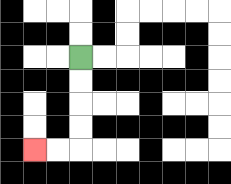{'start': '[3, 2]', 'end': '[1, 6]', 'path_directions': 'D,D,D,D,L,L', 'path_coordinates': '[[3, 2], [3, 3], [3, 4], [3, 5], [3, 6], [2, 6], [1, 6]]'}